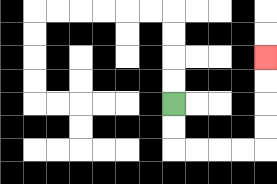{'start': '[7, 4]', 'end': '[11, 2]', 'path_directions': 'D,D,R,R,R,R,U,U,U,U', 'path_coordinates': '[[7, 4], [7, 5], [7, 6], [8, 6], [9, 6], [10, 6], [11, 6], [11, 5], [11, 4], [11, 3], [11, 2]]'}